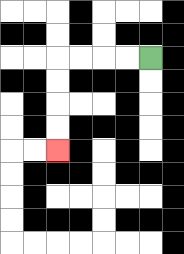{'start': '[6, 2]', 'end': '[2, 6]', 'path_directions': 'L,L,L,L,D,D,D,D', 'path_coordinates': '[[6, 2], [5, 2], [4, 2], [3, 2], [2, 2], [2, 3], [2, 4], [2, 5], [2, 6]]'}